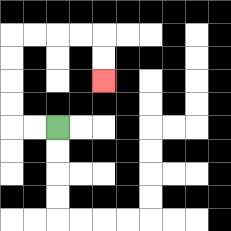{'start': '[2, 5]', 'end': '[4, 3]', 'path_directions': 'L,L,U,U,U,U,R,R,R,R,D,D', 'path_coordinates': '[[2, 5], [1, 5], [0, 5], [0, 4], [0, 3], [0, 2], [0, 1], [1, 1], [2, 1], [3, 1], [4, 1], [4, 2], [4, 3]]'}